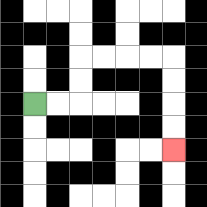{'start': '[1, 4]', 'end': '[7, 6]', 'path_directions': 'R,R,U,U,R,R,R,R,D,D,D,D', 'path_coordinates': '[[1, 4], [2, 4], [3, 4], [3, 3], [3, 2], [4, 2], [5, 2], [6, 2], [7, 2], [7, 3], [7, 4], [7, 5], [7, 6]]'}